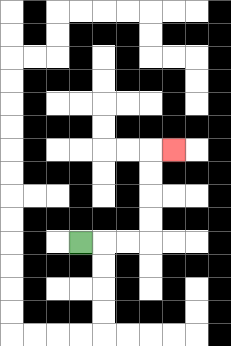{'start': '[3, 10]', 'end': '[7, 6]', 'path_directions': 'R,R,R,U,U,U,U,R', 'path_coordinates': '[[3, 10], [4, 10], [5, 10], [6, 10], [6, 9], [6, 8], [6, 7], [6, 6], [7, 6]]'}